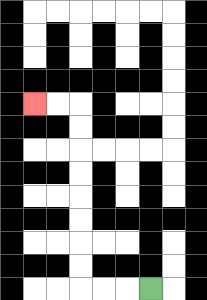{'start': '[6, 12]', 'end': '[1, 4]', 'path_directions': 'L,L,L,U,U,U,U,U,U,U,U,L,L', 'path_coordinates': '[[6, 12], [5, 12], [4, 12], [3, 12], [3, 11], [3, 10], [3, 9], [3, 8], [3, 7], [3, 6], [3, 5], [3, 4], [2, 4], [1, 4]]'}